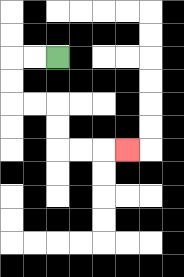{'start': '[2, 2]', 'end': '[5, 6]', 'path_directions': 'L,L,D,D,R,R,D,D,R,R,R', 'path_coordinates': '[[2, 2], [1, 2], [0, 2], [0, 3], [0, 4], [1, 4], [2, 4], [2, 5], [2, 6], [3, 6], [4, 6], [5, 6]]'}